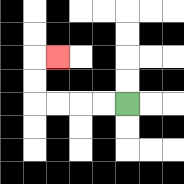{'start': '[5, 4]', 'end': '[2, 2]', 'path_directions': 'L,L,L,L,U,U,R', 'path_coordinates': '[[5, 4], [4, 4], [3, 4], [2, 4], [1, 4], [1, 3], [1, 2], [2, 2]]'}